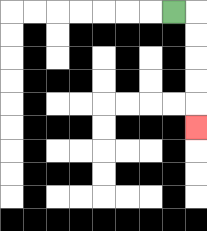{'start': '[7, 0]', 'end': '[8, 5]', 'path_directions': 'R,D,D,D,D,D', 'path_coordinates': '[[7, 0], [8, 0], [8, 1], [8, 2], [8, 3], [8, 4], [8, 5]]'}